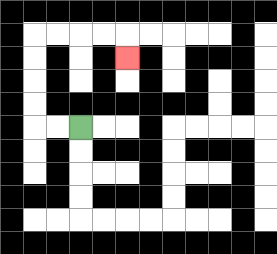{'start': '[3, 5]', 'end': '[5, 2]', 'path_directions': 'L,L,U,U,U,U,R,R,R,R,D', 'path_coordinates': '[[3, 5], [2, 5], [1, 5], [1, 4], [1, 3], [1, 2], [1, 1], [2, 1], [3, 1], [4, 1], [5, 1], [5, 2]]'}